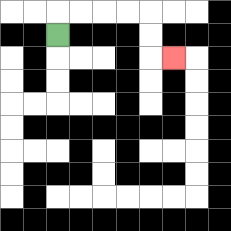{'start': '[2, 1]', 'end': '[7, 2]', 'path_directions': 'U,R,R,R,R,D,D,R', 'path_coordinates': '[[2, 1], [2, 0], [3, 0], [4, 0], [5, 0], [6, 0], [6, 1], [6, 2], [7, 2]]'}